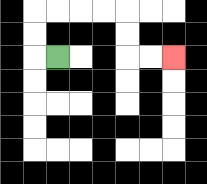{'start': '[2, 2]', 'end': '[7, 2]', 'path_directions': 'L,U,U,R,R,R,R,D,D,R,R', 'path_coordinates': '[[2, 2], [1, 2], [1, 1], [1, 0], [2, 0], [3, 0], [4, 0], [5, 0], [5, 1], [5, 2], [6, 2], [7, 2]]'}